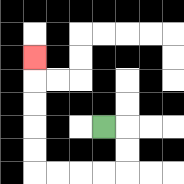{'start': '[4, 5]', 'end': '[1, 2]', 'path_directions': 'R,D,D,L,L,L,L,U,U,U,U,U', 'path_coordinates': '[[4, 5], [5, 5], [5, 6], [5, 7], [4, 7], [3, 7], [2, 7], [1, 7], [1, 6], [1, 5], [1, 4], [1, 3], [1, 2]]'}